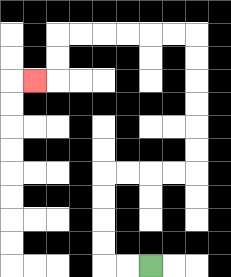{'start': '[6, 11]', 'end': '[1, 3]', 'path_directions': 'L,L,U,U,U,U,R,R,R,R,U,U,U,U,U,U,L,L,L,L,L,L,D,D,L', 'path_coordinates': '[[6, 11], [5, 11], [4, 11], [4, 10], [4, 9], [4, 8], [4, 7], [5, 7], [6, 7], [7, 7], [8, 7], [8, 6], [8, 5], [8, 4], [8, 3], [8, 2], [8, 1], [7, 1], [6, 1], [5, 1], [4, 1], [3, 1], [2, 1], [2, 2], [2, 3], [1, 3]]'}